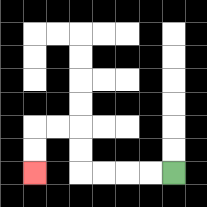{'start': '[7, 7]', 'end': '[1, 7]', 'path_directions': 'L,L,L,L,U,U,L,L,D,D', 'path_coordinates': '[[7, 7], [6, 7], [5, 7], [4, 7], [3, 7], [3, 6], [3, 5], [2, 5], [1, 5], [1, 6], [1, 7]]'}